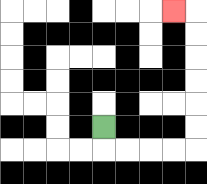{'start': '[4, 5]', 'end': '[7, 0]', 'path_directions': 'D,R,R,R,R,U,U,U,U,U,U,L', 'path_coordinates': '[[4, 5], [4, 6], [5, 6], [6, 6], [7, 6], [8, 6], [8, 5], [8, 4], [8, 3], [8, 2], [8, 1], [8, 0], [7, 0]]'}